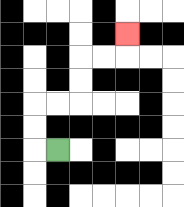{'start': '[2, 6]', 'end': '[5, 1]', 'path_directions': 'L,U,U,R,R,U,U,R,R,U', 'path_coordinates': '[[2, 6], [1, 6], [1, 5], [1, 4], [2, 4], [3, 4], [3, 3], [3, 2], [4, 2], [5, 2], [5, 1]]'}